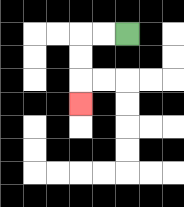{'start': '[5, 1]', 'end': '[3, 4]', 'path_directions': 'L,L,D,D,D', 'path_coordinates': '[[5, 1], [4, 1], [3, 1], [3, 2], [3, 3], [3, 4]]'}